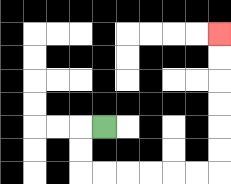{'start': '[4, 5]', 'end': '[9, 1]', 'path_directions': 'L,D,D,R,R,R,R,R,R,U,U,U,U,U,U', 'path_coordinates': '[[4, 5], [3, 5], [3, 6], [3, 7], [4, 7], [5, 7], [6, 7], [7, 7], [8, 7], [9, 7], [9, 6], [9, 5], [9, 4], [9, 3], [9, 2], [9, 1]]'}